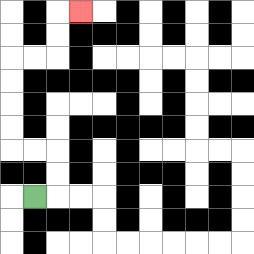{'start': '[1, 8]', 'end': '[3, 0]', 'path_directions': 'R,U,U,L,L,U,U,U,U,R,R,U,U,R', 'path_coordinates': '[[1, 8], [2, 8], [2, 7], [2, 6], [1, 6], [0, 6], [0, 5], [0, 4], [0, 3], [0, 2], [1, 2], [2, 2], [2, 1], [2, 0], [3, 0]]'}